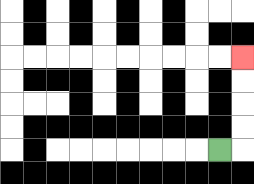{'start': '[9, 6]', 'end': '[10, 2]', 'path_directions': 'R,U,U,U,U', 'path_coordinates': '[[9, 6], [10, 6], [10, 5], [10, 4], [10, 3], [10, 2]]'}